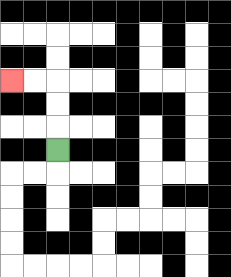{'start': '[2, 6]', 'end': '[0, 3]', 'path_directions': 'U,U,U,L,L', 'path_coordinates': '[[2, 6], [2, 5], [2, 4], [2, 3], [1, 3], [0, 3]]'}